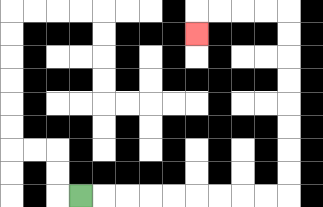{'start': '[3, 8]', 'end': '[8, 1]', 'path_directions': 'R,R,R,R,R,R,R,R,R,U,U,U,U,U,U,U,U,L,L,L,L,D', 'path_coordinates': '[[3, 8], [4, 8], [5, 8], [6, 8], [7, 8], [8, 8], [9, 8], [10, 8], [11, 8], [12, 8], [12, 7], [12, 6], [12, 5], [12, 4], [12, 3], [12, 2], [12, 1], [12, 0], [11, 0], [10, 0], [9, 0], [8, 0], [8, 1]]'}